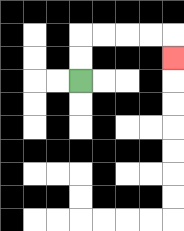{'start': '[3, 3]', 'end': '[7, 2]', 'path_directions': 'U,U,R,R,R,R,D', 'path_coordinates': '[[3, 3], [3, 2], [3, 1], [4, 1], [5, 1], [6, 1], [7, 1], [7, 2]]'}